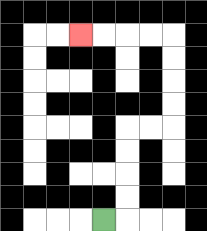{'start': '[4, 9]', 'end': '[3, 1]', 'path_directions': 'R,U,U,U,U,R,R,U,U,U,U,L,L,L,L', 'path_coordinates': '[[4, 9], [5, 9], [5, 8], [5, 7], [5, 6], [5, 5], [6, 5], [7, 5], [7, 4], [7, 3], [7, 2], [7, 1], [6, 1], [5, 1], [4, 1], [3, 1]]'}